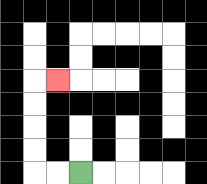{'start': '[3, 7]', 'end': '[2, 3]', 'path_directions': 'L,L,U,U,U,U,R', 'path_coordinates': '[[3, 7], [2, 7], [1, 7], [1, 6], [1, 5], [1, 4], [1, 3], [2, 3]]'}